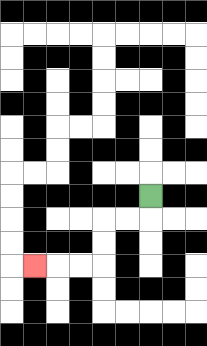{'start': '[6, 8]', 'end': '[1, 11]', 'path_directions': 'D,L,L,D,D,L,L,L', 'path_coordinates': '[[6, 8], [6, 9], [5, 9], [4, 9], [4, 10], [4, 11], [3, 11], [2, 11], [1, 11]]'}